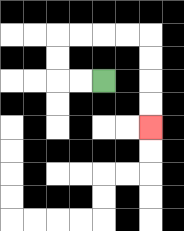{'start': '[4, 3]', 'end': '[6, 5]', 'path_directions': 'L,L,U,U,R,R,R,R,D,D,D,D', 'path_coordinates': '[[4, 3], [3, 3], [2, 3], [2, 2], [2, 1], [3, 1], [4, 1], [5, 1], [6, 1], [6, 2], [6, 3], [6, 4], [6, 5]]'}